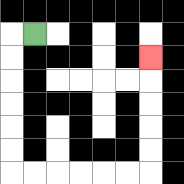{'start': '[1, 1]', 'end': '[6, 2]', 'path_directions': 'L,D,D,D,D,D,D,R,R,R,R,R,R,U,U,U,U,U', 'path_coordinates': '[[1, 1], [0, 1], [0, 2], [0, 3], [0, 4], [0, 5], [0, 6], [0, 7], [1, 7], [2, 7], [3, 7], [4, 7], [5, 7], [6, 7], [6, 6], [6, 5], [6, 4], [6, 3], [6, 2]]'}